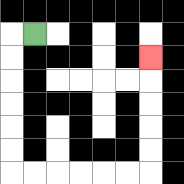{'start': '[1, 1]', 'end': '[6, 2]', 'path_directions': 'L,D,D,D,D,D,D,R,R,R,R,R,R,U,U,U,U,U', 'path_coordinates': '[[1, 1], [0, 1], [0, 2], [0, 3], [0, 4], [0, 5], [0, 6], [0, 7], [1, 7], [2, 7], [3, 7], [4, 7], [5, 7], [6, 7], [6, 6], [6, 5], [6, 4], [6, 3], [6, 2]]'}